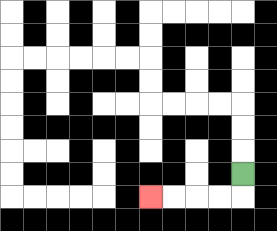{'start': '[10, 7]', 'end': '[6, 8]', 'path_directions': 'D,L,L,L,L', 'path_coordinates': '[[10, 7], [10, 8], [9, 8], [8, 8], [7, 8], [6, 8]]'}